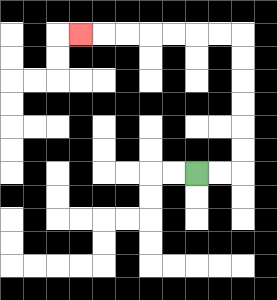{'start': '[8, 7]', 'end': '[3, 1]', 'path_directions': 'R,R,U,U,U,U,U,U,L,L,L,L,L,L,L', 'path_coordinates': '[[8, 7], [9, 7], [10, 7], [10, 6], [10, 5], [10, 4], [10, 3], [10, 2], [10, 1], [9, 1], [8, 1], [7, 1], [6, 1], [5, 1], [4, 1], [3, 1]]'}